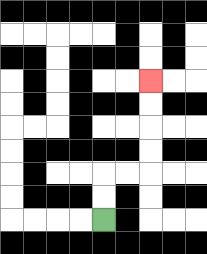{'start': '[4, 9]', 'end': '[6, 3]', 'path_directions': 'U,U,R,R,U,U,U,U', 'path_coordinates': '[[4, 9], [4, 8], [4, 7], [5, 7], [6, 7], [6, 6], [6, 5], [6, 4], [6, 3]]'}